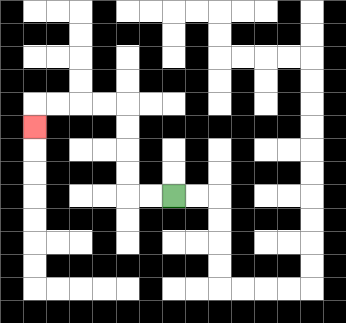{'start': '[7, 8]', 'end': '[1, 5]', 'path_directions': 'L,L,U,U,U,U,L,L,L,L,D', 'path_coordinates': '[[7, 8], [6, 8], [5, 8], [5, 7], [5, 6], [5, 5], [5, 4], [4, 4], [3, 4], [2, 4], [1, 4], [1, 5]]'}